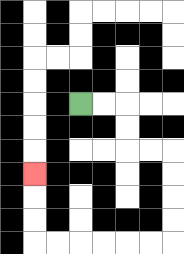{'start': '[3, 4]', 'end': '[1, 7]', 'path_directions': 'R,R,D,D,R,R,D,D,D,D,L,L,L,L,L,L,U,U,U', 'path_coordinates': '[[3, 4], [4, 4], [5, 4], [5, 5], [5, 6], [6, 6], [7, 6], [7, 7], [7, 8], [7, 9], [7, 10], [6, 10], [5, 10], [4, 10], [3, 10], [2, 10], [1, 10], [1, 9], [1, 8], [1, 7]]'}